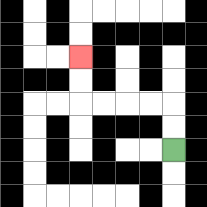{'start': '[7, 6]', 'end': '[3, 2]', 'path_directions': 'U,U,L,L,L,L,U,U', 'path_coordinates': '[[7, 6], [7, 5], [7, 4], [6, 4], [5, 4], [4, 4], [3, 4], [3, 3], [3, 2]]'}